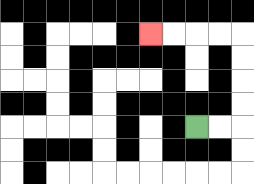{'start': '[8, 5]', 'end': '[6, 1]', 'path_directions': 'R,R,U,U,U,U,L,L,L,L', 'path_coordinates': '[[8, 5], [9, 5], [10, 5], [10, 4], [10, 3], [10, 2], [10, 1], [9, 1], [8, 1], [7, 1], [6, 1]]'}